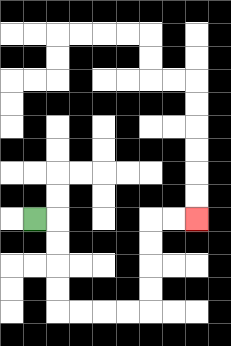{'start': '[1, 9]', 'end': '[8, 9]', 'path_directions': 'R,D,D,D,D,R,R,R,R,U,U,U,U,R,R', 'path_coordinates': '[[1, 9], [2, 9], [2, 10], [2, 11], [2, 12], [2, 13], [3, 13], [4, 13], [5, 13], [6, 13], [6, 12], [6, 11], [6, 10], [6, 9], [7, 9], [8, 9]]'}